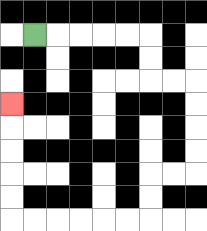{'start': '[1, 1]', 'end': '[0, 4]', 'path_directions': 'R,R,R,R,R,D,D,R,R,D,D,D,D,L,L,D,D,L,L,L,L,L,L,U,U,U,U,U', 'path_coordinates': '[[1, 1], [2, 1], [3, 1], [4, 1], [5, 1], [6, 1], [6, 2], [6, 3], [7, 3], [8, 3], [8, 4], [8, 5], [8, 6], [8, 7], [7, 7], [6, 7], [6, 8], [6, 9], [5, 9], [4, 9], [3, 9], [2, 9], [1, 9], [0, 9], [0, 8], [0, 7], [0, 6], [0, 5], [0, 4]]'}